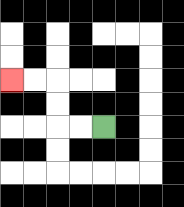{'start': '[4, 5]', 'end': '[0, 3]', 'path_directions': 'L,L,U,U,L,L', 'path_coordinates': '[[4, 5], [3, 5], [2, 5], [2, 4], [2, 3], [1, 3], [0, 3]]'}